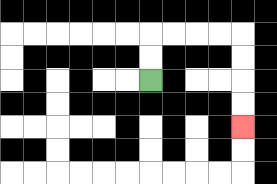{'start': '[6, 3]', 'end': '[10, 5]', 'path_directions': 'U,U,R,R,R,R,D,D,D,D', 'path_coordinates': '[[6, 3], [6, 2], [6, 1], [7, 1], [8, 1], [9, 1], [10, 1], [10, 2], [10, 3], [10, 4], [10, 5]]'}